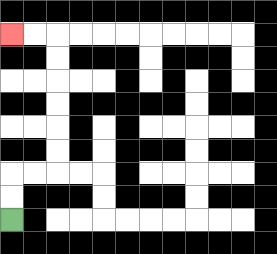{'start': '[0, 9]', 'end': '[0, 1]', 'path_directions': 'U,U,R,R,U,U,U,U,U,U,L,L', 'path_coordinates': '[[0, 9], [0, 8], [0, 7], [1, 7], [2, 7], [2, 6], [2, 5], [2, 4], [2, 3], [2, 2], [2, 1], [1, 1], [0, 1]]'}